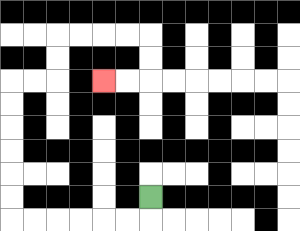{'start': '[6, 8]', 'end': '[4, 3]', 'path_directions': 'D,L,L,L,L,L,L,U,U,U,U,U,U,R,R,U,U,R,R,R,R,D,D,L,L', 'path_coordinates': '[[6, 8], [6, 9], [5, 9], [4, 9], [3, 9], [2, 9], [1, 9], [0, 9], [0, 8], [0, 7], [0, 6], [0, 5], [0, 4], [0, 3], [1, 3], [2, 3], [2, 2], [2, 1], [3, 1], [4, 1], [5, 1], [6, 1], [6, 2], [6, 3], [5, 3], [4, 3]]'}